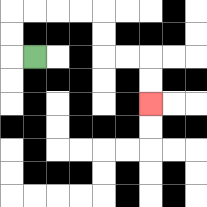{'start': '[1, 2]', 'end': '[6, 4]', 'path_directions': 'L,U,U,R,R,R,R,D,D,R,R,D,D', 'path_coordinates': '[[1, 2], [0, 2], [0, 1], [0, 0], [1, 0], [2, 0], [3, 0], [4, 0], [4, 1], [4, 2], [5, 2], [6, 2], [6, 3], [6, 4]]'}